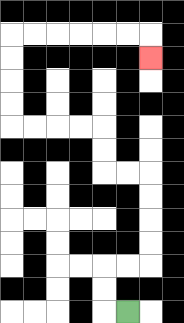{'start': '[5, 13]', 'end': '[6, 2]', 'path_directions': 'L,U,U,R,R,U,U,U,U,L,L,U,U,L,L,L,L,U,U,U,U,R,R,R,R,R,R,D', 'path_coordinates': '[[5, 13], [4, 13], [4, 12], [4, 11], [5, 11], [6, 11], [6, 10], [6, 9], [6, 8], [6, 7], [5, 7], [4, 7], [4, 6], [4, 5], [3, 5], [2, 5], [1, 5], [0, 5], [0, 4], [0, 3], [0, 2], [0, 1], [1, 1], [2, 1], [3, 1], [4, 1], [5, 1], [6, 1], [6, 2]]'}